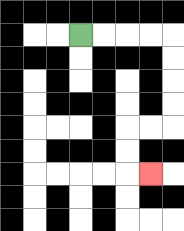{'start': '[3, 1]', 'end': '[6, 7]', 'path_directions': 'R,R,R,R,D,D,D,D,L,L,D,D,R', 'path_coordinates': '[[3, 1], [4, 1], [5, 1], [6, 1], [7, 1], [7, 2], [7, 3], [7, 4], [7, 5], [6, 5], [5, 5], [5, 6], [5, 7], [6, 7]]'}